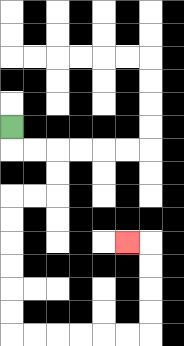{'start': '[0, 5]', 'end': '[5, 10]', 'path_directions': 'D,R,R,D,D,L,L,D,D,D,D,D,D,R,R,R,R,R,R,U,U,U,U,L', 'path_coordinates': '[[0, 5], [0, 6], [1, 6], [2, 6], [2, 7], [2, 8], [1, 8], [0, 8], [0, 9], [0, 10], [0, 11], [0, 12], [0, 13], [0, 14], [1, 14], [2, 14], [3, 14], [4, 14], [5, 14], [6, 14], [6, 13], [6, 12], [6, 11], [6, 10], [5, 10]]'}